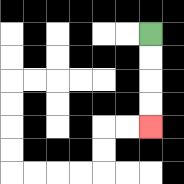{'start': '[6, 1]', 'end': '[6, 5]', 'path_directions': 'D,D,D,D', 'path_coordinates': '[[6, 1], [6, 2], [6, 3], [6, 4], [6, 5]]'}